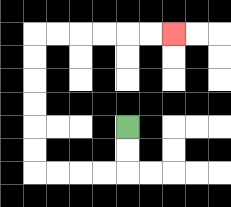{'start': '[5, 5]', 'end': '[7, 1]', 'path_directions': 'D,D,L,L,L,L,U,U,U,U,U,U,R,R,R,R,R,R', 'path_coordinates': '[[5, 5], [5, 6], [5, 7], [4, 7], [3, 7], [2, 7], [1, 7], [1, 6], [1, 5], [1, 4], [1, 3], [1, 2], [1, 1], [2, 1], [3, 1], [4, 1], [5, 1], [6, 1], [7, 1]]'}